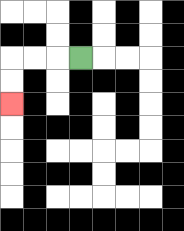{'start': '[3, 2]', 'end': '[0, 4]', 'path_directions': 'L,L,L,D,D', 'path_coordinates': '[[3, 2], [2, 2], [1, 2], [0, 2], [0, 3], [0, 4]]'}